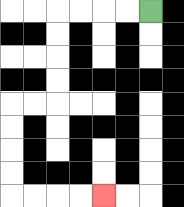{'start': '[6, 0]', 'end': '[4, 8]', 'path_directions': 'L,L,L,L,D,D,D,D,L,L,D,D,D,D,R,R,R,R', 'path_coordinates': '[[6, 0], [5, 0], [4, 0], [3, 0], [2, 0], [2, 1], [2, 2], [2, 3], [2, 4], [1, 4], [0, 4], [0, 5], [0, 6], [0, 7], [0, 8], [1, 8], [2, 8], [3, 8], [4, 8]]'}